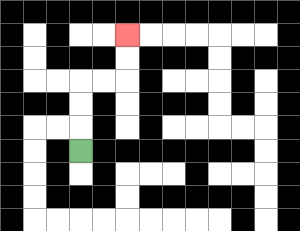{'start': '[3, 6]', 'end': '[5, 1]', 'path_directions': 'U,U,U,R,R,U,U', 'path_coordinates': '[[3, 6], [3, 5], [3, 4], [3, 3], [4, 3], [5, 3], [5, 2], [5, 1]]'}